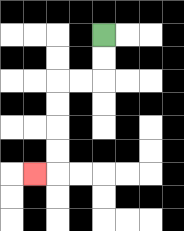{'start': '[4, 1]', 'end': '[1, 7]', 'path_directions': 'D,D,L,L,D,D,D,D,L', 'path_coordinates': '[[4, 1], [4, 2], [4, 3], [3, 3], [2, 3], [2, 4], [2, 5], [2, 6], [2, 7], [1, 7]]'}